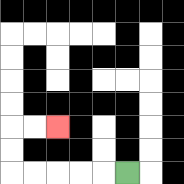{'start': '[5, 7]', 'end': '[2, 5]', 'path_directions': 'L,L,L,L,L,U,U,R,R', 'path_coordinates': '[[5, 7], [4, 7], [3, 7], [2, 7], [1, 7], [0, 7], [0, 6], [0, 5], [1, 5], [2, 5]]'}